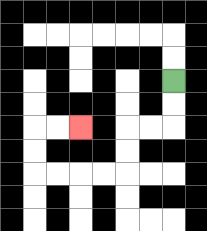{'start': '[7, 3]', 'end': '[3, 5]', 'path_directions': 'D,D,L,L,D,D,L,L,L,L,U,U,R,R', 'path_coordinates': '[[7, 3], [7, 4], [7, 5], [6, 5], [5, 5], [5, 6], [5, 7], [4, 7], [3, 7], [2, 7], [1, 7], [1, 6], [1, 5], [2, 5], [3, 5]]'}